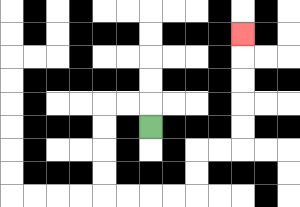{'start': '[6, 5]', 'end': '[10, 1]', 'path_directions': 'U,L,L,D,D,D,D,R,R,R,R,U,U,R,R,U,U,U,U,U', 'path_coordinates': '[[6, 5], [6, 4], [5, 4], [4, 4], [4, 5], [4, 6], [4, 7], [4, 8], [5, 8], [6, 8], [7, 8], [8, 8], [8, 7], [8, 6], [9, 6], [10, 6], [10, 5], [10, 4], [10, 3], [10, 2], [10, 1]]'}